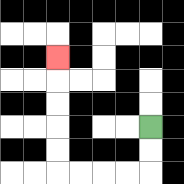{'start': '[6, 5]', 'end': '[2, 2]', 'path_directions': 'D,D,L,L,L,L,U,U,U,U,U', 'path_coordinates': '[[6, 5], [6, 6], [6, 7], [5, 7], [4, 7], [3, 7], [2, 7], [2, 6], [2, 5], [2, 4], [2, 3], [2, 2]]'}